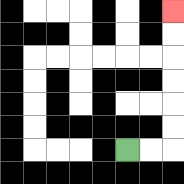{'start': '[5, 6]', 'end': '[7, 0]', 'path_directions': 'R,R,U,U,U,U,U,U', 'path_coordinates': '[[5, 6], [6, 6], [7, 6], [7, 5], [7, 4], [7, 3], [7, 2], [7, 1], [7, 0]]'}